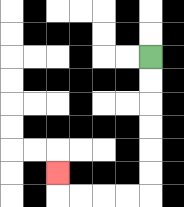{'start': '[6, 2]', 'end': '[2, 7]', 'path_directions': 'D,D,D,D,D,D,L,L,L,L,U', 'path_coordinates': '[[6, 2], [6, 3], [6, 4], [6, 5], [6, 6], [6, 7], [6, 8], [5, 8], [4, 8], [3, 8], [2, 8], [2, 7]]'}